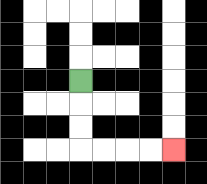{'start': '[3, 3]', 'end': '[7, 6]', 'path_directions': 'D,D,D,R,R,R,R', 'path_coordinates': '[[3, 3], [3, 4], [3, 5], [3, 6], [4, 6], [5, 6], [6, 6], [7, 6]]'}